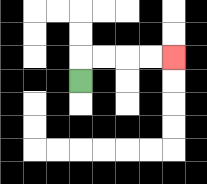{'start': '[3, 3]', 'end': '[7, 2]', 'path_directions': 'U,R,R,R,R', 'path_coordinates': '[[3, 3], [3, 2], [4, 2], [5, 2], [6, 2], [7, 2]]'}